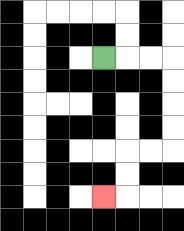{'start': '[4, 2]', 'end': '[4, 8]', 'path_directions': 'R,R,R,D,D,D,D,L,L,D,D,L', 'path_coordinates': '[[4, 2], [5, 2], [6, 2], [7, 2], [7, 3], [7, 4], [7, 5], [7, 6], [6, 6], [5, 6], [5, 7], [5, 8], [4, 8]]'}